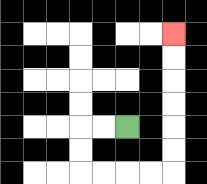{'start': '[5, 5]', 'end': '[7, 1]', 'path_directions': 'L,L,D,D,R,R,R,R,U,U,U,U,U,U', 'path_coordinates': '[[5, 5], [4, 5], [3, 5], [3, 6], [3, 7], [4, 7], [5, 7], [6, 7], [7, 7], [7, 6], [7, 5], [7, 4], [7, 3], [7, 2], [7, 1]]'}